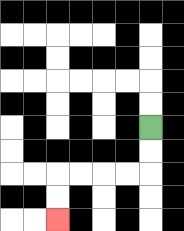{'start': '[6, 5]', 'end': '[2, 9]', 'path_directions': 'D,D,L,L,L,L,D,D', 'path_coordinates': '[[6, 5], [6, 6], [6, 7], [5, 7], [4, 7], [3, 7], [2, 7], [2, 8], [2, 9]]'}